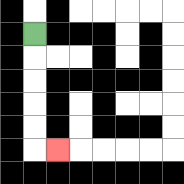{'start': '[1, 1]', 'end': '[2, 6]', 'path_directions': 'D,D,D,D,D,R', 'path_coordinates': '[[1, 1], [1, 2], [1, 3], [1, 4], [1, 5], [1, 6], [2, 6]]'}